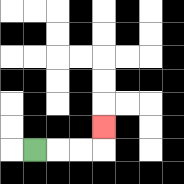{'start': '[1, 6]', 'end': '[4, 5]', 'path_directions': 'R,R,R,U', 'path_coordinates': '[[1, 6], [2, 6], [3, 6], [4, 6], [4, 5]]'}